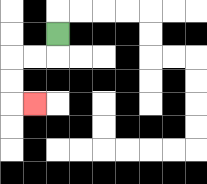{'start': '[2, 1]', 'end': '[1, 4]', 'path_directions': 'D,L,L,D,D,R', 'path_coordinates': '[[2, 1], [2, 2], [1, 2], [0, 2], [0, 3], [0, 4], [1, 4]]'}